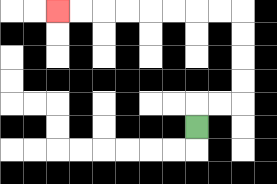{'start': '[8, 5]', 'end': '[2, 0]', 'path_directions': 'U,R,R,U,U,U,U,L,L,L,L,L,L,L,L', 'path_coordinates': '[[8, 5], [8, 4], [9, 4], [10, 4], [10, 3], [10, 2], [10, 1], [10, 0], [9, 0], [8, 0], [7, 0], [6, 0], [5, 0], [4, 0], [3, 0], [2, 0]]'}